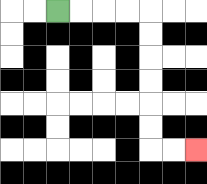{'start': '[2, 0]', 'end': '[8, 6]', 'path_directions': 'R,R,R,R,D,D,D,D,D,D,R,R', 'path_coordinates': '[[2, 0], [3, 0], [4, 0], [5, 0], [6, 0], [6, 1], [6, 2], [6, 3], [6, 4], [6, 5], [6, 6], [7, 6], [8, 6]]'}